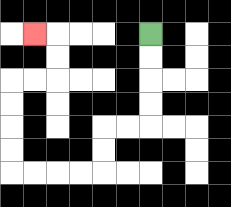{'start': '[6, 1]', 'end': '[1, 1]', 'path_directions': 'D,D,D,D,L,L,D,D,L,L,L,L,U,U,U,U,R,R,U,U,L', 'path_coordinates': '[[6, 1], [6, 2], [6, 3], [6, 4], [6, 5], [5, 5], [4, 5], [4, 6], [4, 7], [3, 7], [2, 7], [1, 7], [0, 7], [0, 6], [0, 5], [0, 4], [0, 3], [1, 3], [2, 3], [2, 2], [2, 1], [1, 1]]'}